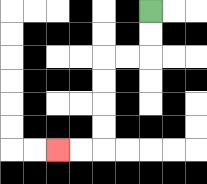{'start': '[6, 0]', 'end': '[2, 6]', 'path_directions': 'D,D,L,L,D,D,D,D,L,L', 'path_coordinates': '[[6, 0], [6, 1], [6, 2], [5, 2], [4, 2], [4, 3], [4, 4], [4, 5], [4, 6], [3, 6], [2, 6]]'}